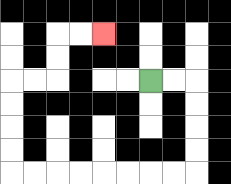{'start': '[6, 3]', 'end': '[4, 1]', 'path_directions': 'R,R,D,D,D,D,L,L,L,L,L,L,L,L,U,U,U,U,R,R,U,U,R,R', 'path_coordinates': '[[6, 3], [7, 3], [8, 3], [8, 4], [8, 5], [8, 6], [8, 7], [7, 7], [6, 7], [5, 7], [4, 7], [3, 7], [2, 7], [1, 7], [0, 7], [0, 6], [0, 5], [0, 4], [0, 3], [1, 3], [2, 3], [2, 2], [2, 1], [3, 1], [4, 1]]'}